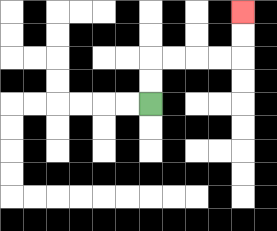{'start': '[6, 4]', 'end': '[10, 0]', 'path_directions': 'U,U,R,R,R,R,U,U', 'path_coordinates': '[[6, 4], [6, 3], [6, 2], [7, 2], [8, 2], [9, 2], [10, 2], [10, 1], [10, 0]]'}